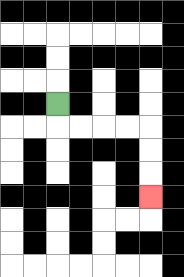{'start': '[2, 4]', 'end': '[6, 8]', 'path_directions': 'D,R,R,R,R,D,D,D', 'path_coordinates': '[[2, 4], [2, 5], [3, 5], [4, 5], [5, 5], [6, 5], [6, 6], [6, 7], [6, 8]]'}